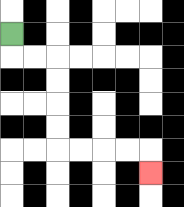{'start': '[0, 1]', 'end': '[6, 7]', 'path_directions': 'D,R,R,D,D,D,D,R,R,R,R,D', 'path_coordinates': '[[0, 1], [0, 2], [1, 2], [2, 2], [2, 3], [2, 4], [2, 5], [2, 6], [3, 6], [4, 6], [5, 6], [6, 6], [6, 7]]'}